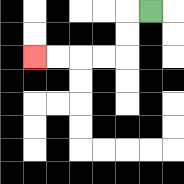{'start': '[6, 0]', 'end': '[1, 2]', 'path_directions': 'L,D,D,L,L,L,L', 'path_coordinates': '[[6, 0], [5, 0], [5, 1], [5, 2], [4, 2], [3, 2], [2, 2], [1, 2]]'}